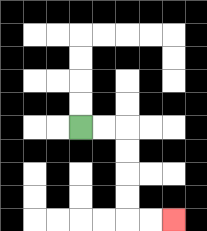{'start': '[3, 5]', 'end': '[7, 9]', 'path_directions': 'R,R,D,D,D,D,R,R', 'path_coordinates': '[[3, 5], [4, 5], [5, 5], [5, 6], [5, 7], [5, 8], [5, 9], [6, 9], [7, 9]]'}